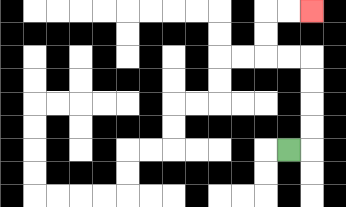{'start': '[12, 6]', 'end': '[13, 0]', 'path_directions': 'R,U,U,U,U,L,L,U,U,R,R', 'path_coordinates': '[[12, 6], [13, 6], [13, 5], [13, 4], [13, 3], [13, 2], [12, 2], [11, 2], [11, 1], [11, 0], [12, 0], [13, 0]]'}